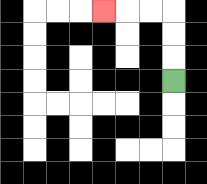{'start': '[7, 3]', 'end': '[4, 0]', 'path_directions': 'U,U,U,L,L,L', 'path_coordinates': '[[7, 3], [7, 2], [7, 1], [7, 0], [6, 0], [5, 0], [4, 0]]'}